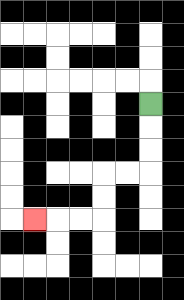{'start': '[6, 4]', 'end': '[1, 9]', 'path_directions': 'D,D,D,L,L,D,D,L,L,L', 'path_coordinates': '[[6, 4], [6, 5], [6, 6], [6, 7], [5, 7], [4, 7], [4, 8], [4, 9], [3, 9], [2, 9], [1, 9]]'}